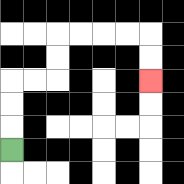{'start': '[0, 6]', 'end': '[6, 3]', 'path_directions': 'U,U,U,R,R,U,U,R,R,R,R,D,D', 'path_coordinates': '[[0, 6], [0, 5], [0, 4], [0, 3], [1, 3], [2, 3], [2, 2], [2, 1], [3, 1], [4, 1], [5, 1], [6, 1], [6, 2], [6, 3]]'}